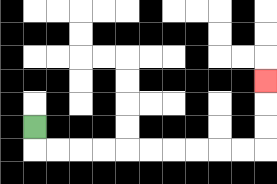{'start': '[1, 5]', 'end': '[11, 3]', 'path_directions': 'D,R,R,R,R,R,R,R,R,R,R,U,U,U', 'path_coordinates': '[[1, 5], [1, 6], [2, 6], [3, 6], [4, 6], [5, 6], [6, 6], [7, 6], [8, 6], [9, 6], [10, 6], [11, 6], [11, 5], [11, 4], [11, 3]]'}